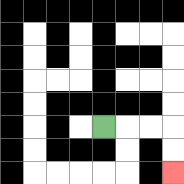{'start': '[4, 5]', 'end': '[7, 7]', 'path_directions': 'R,R,R,D,D', 'path_coordinates': '[[4, 5], [5, 5], [6, 5], [7, 5], [7, 6], [7, 7]]'}